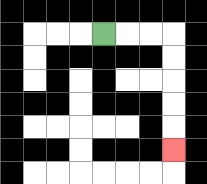{'start': '[4, 1]', 'end': '[7, 6]', 'path_directions': 'R,R,R,D,D,D,D,D', 'path_coordinates': '[[4, 1], [5, 1], [6, 1], [7, 1], [7, 2], [7, 3], [7, 4], [7, 5], [7, 6]]'}